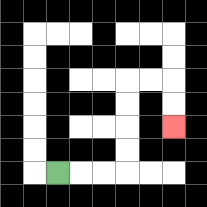{'start': '[2, 7]', 'end': '[7, 5]', 'path_directions': 'R,R,R,U,U,U,U,R,R,D,D', 'path_coordinates': '[[2, 7], [3, 7], [4, 7], [5, 7], [5, 6], [5, 5], [5, 4], [5, 3], [6, 3], [7, 3], [7, 4], [7, 5]]'}